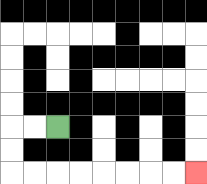{'start': '[2, 5]', 'end': '[8, 7]', 'path_directions': 'L,L,D,D,R,R,R,R,R,R,R,R', 'path_coordinates': '[[2, 5], [1, 5], [0, 5], [0, 6], [0, 7], [1, 7], [2, 7], [3, 7], [4, 7], [5, 7], [6, 7], [7, 7], [8, 7]]'}